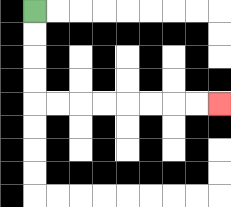{'start': '[1, 0]', 'end': '[9, 4]', 'path_directions': 'D,D,D,D,R,R,R,R,R,R,R,R', 'path_coordinates': '[[1, 0], [1, 1], [1, 2], [1, 3], [1, 4], [2, 4], [3, 4], [4, 4], [5, 4], [6, 4], [7, 4], [8, 4], [9, 4]]'}